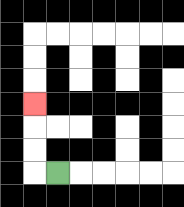{'start': '[2, 7]', 'end': '[1, 4]', 'path_directions': 'L,U,U,U', 'path_coordinates': '[[2, 7], [1, 7], [1, 6], [1, 5], [1, 4]]'}